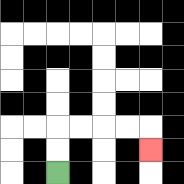{'start': '[2, 7]', 'end': '[6, 6]', 'path_directions': 'U,U,R,R,R,R,D', 'path_coordinates': '[[2, 7], [2, 6], [2, 5], [3, 5], [4, 5], [5, 5], [6, 5], [6, 6]]'}